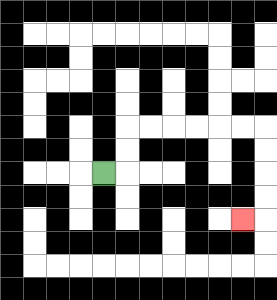{'start': '[4, 7]', 'end': '[10, 9]', 'path_directions': 'R,U,U,R,R,R,R,R,R,D,D,D,D,L', 'path_coordinates': '[[4, 7], [5, 7], [5, 6], [5, 5], [6, 5], [7, 5], [8, 5], [9, 5], [10, 5], [11, 5], [11, 6], [11, 7], [11, 8], [11, 9], [10, 9]]'}